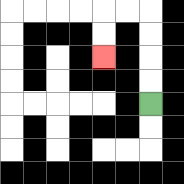{'start': '[6, 4]', 'end': '[4, 2]', 'path_directions': 'U,U,U,U,L,L,D,D', 'path_coordinates': '[[6, 4], [6, 3], [6, 2], [6, 1], [6, 0], [5, 0], [4, 0], [4, 1], [4, 2]]'}